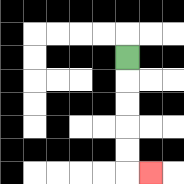{'start': '[5, 2]', 'end': '[6, 7]', 'path_directions': 'D,D,D,D,D,R', 'path_coordinates': '[[5, 2], [5, 3], [5, 4], [5, 5], [5, 6], [5, 7], [6, 7]]'}